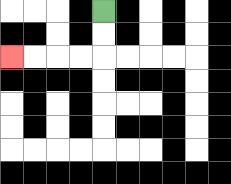{'start': '[4, 0]', 'end': '[0, 2]', 'path_directions': 'D,D,L,L,L,L', 'path_coordinates': '[[4, 0], [4, 1], [4, 2], [3, 2], [2, 2], [1, 2], [0, 2]]'}